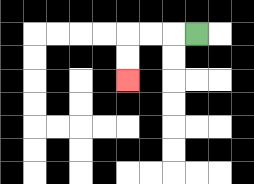{'start': '[8, 1]', 'end': '[5, 3]', 'path_directions': 'L,L,L,D,D', 'path_coordinates': '[[8, 1], [7, 1], [6, 1], [5, 1], [5, 2], [5, 3]]'}